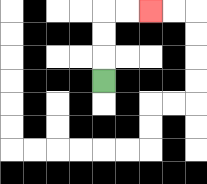{'start': '[4, 3]', 'end': '[6, 0]', 'path_directions': 'U,U,U,R,R', 'path_coordinates': '[[4, 3], [4, 2], [4, 1], [4, 0], [5, 0], [6, 0]]'}